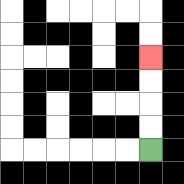{'start': '[6, 6]', 'end': '[6, 2]', 'path_directions': 'U,U,U,U', 'path_coordinates': '[[6, 6], [6, 5], [6, 4], [6, 3], [6, 2]]'}